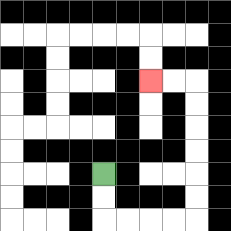{'start': '[4, 7]', 'end': '[6, 3]', 'path_directions': 'D,D,R,R,R,R,U,U,U,U,U,U,L,L', 'path_coordinates': '[[4, 7], [4, 8], [4, 9], [5, 9], [6, 9], [7, 9], [8, 9], [8, 8], [8, 7], [8, 6], [8, 5], [8, 4], [8, 3], [7, 3], [6, 3]]'}